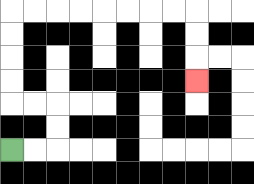{'start': '[0, 6]', 'end': '[8, 3]', 'path_directions': 'R,R,U,U,L,L,U,U,U,U,R,R,R,R,R,R,R,R,D,D,D', 'path_coordinates': '[[0, 6], [1, 6], [2, 6], [2, 5], [2, 4], [1, 4], [0, 4], [0, 3], [0, 2], [0, 1], [0, 0], [1, 0], [2, 0], [3, 0], [4, 0], [5, 0], [6, 0], [7, 0], [8, 0], [8, 1], [8, 2], [8, 3]]'}